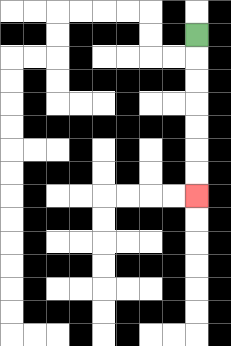{'start': '[8, 1]', 'end': '[8, 8]', 'path_directions': 'D,D,D,D,D,D,D', 'path_coordinates': '[[8, 1], [8, 2], [8, 3], [8, 4], [8, 5], [8, 6], [8, 7], [8, 8]]'}